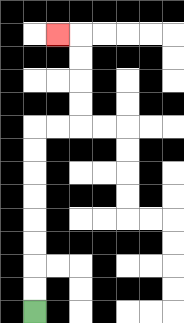{'start': '[1, 13]', 'end': '[2, 1]', 'path_directions': 'U,U,U,U,U,U,U,U,R,R,U,U,U,U,L', 'path_coordinates': '[[1, 13], [1, 12], [1, 11], [1, 10], [1, 9], [1, 8], [1, 7], [1, 6], [1, 5], [2, 5], [3, 5], [3, 4], [3, 3], [3, 2], [3, 1], [2, 1]]'}